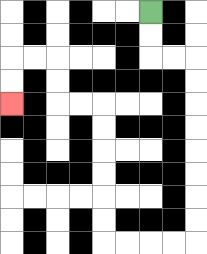{'start': '[6, 0]', 'end': '[0, 4]', 'path_directions': 'D,D,R,R,D,D,D,D,D,D,D,D,L,L,L,L,U,U,U,U,U,U,L,L,U,U,L,L,D,D', 'path_coordinates': '[[6, 0], [6, 1], [6, 2], [7, 2], [8, 2], [8, 3], [8, 4], [8, 5], [8, 6], [8, 7], [8, 8], [8, 9], [8, 10], [7, 10], [6, 10], [5, 10], [4, 10], [4, 9], [4, 8], [4, 7], [4, 6], [4, 5], [4, 4], [3, 4], [2, 4], [2, 3], [2, 2], [1, 2], [0, 2], [0, 3], [0, 4]]'}